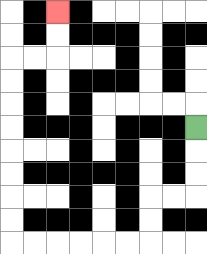{'start': '[8, 5]', 'end': '[2, 0]', 'path_directions': 'D,D,D,L,L,D,D,L,L,L,L,L,L,U,U,U,U,U,U,U,U,R,R,U,U', 'path_coordinates': '[[8, 5], [8, 6], [8, 7], [8, 8], [7, 8], [6, 8], [6, 9], [6, 10], [5, 10], [4, 10], [3, 10], [2, 10], [1, 10], [0, 10], [0, 9], [0, 8], [0, 7], [0, 6], [0, 5], [0, 4], [0, 3], [0, 2], [1, 2], [2, 2], [2, 1], [2, 0]]'}